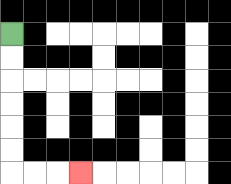{'start': '[0, 1]', 'end': '[3, 7]', 'path_directions': 'D,D,D,D,D,D,R,R,R', 'path_coordinates': '[[0, 1], [0, 2], [0, 3], [0, 4], [0, 5], [0, 6], [0, 7], [1, 7], [2, 7], [3, 7]]'}